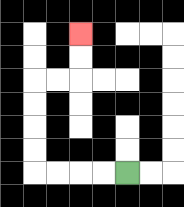{'start': '[5, 7]', 'end': '[3, 1]', 'path_directions': 'L,L,L,L,U,U,U,U,R,R,U,U', 'path_coordinates': '[[5, 7], [4, 7], [3, 7], [2, 7], [1, 7], [1, 6], [1, 5], [1, 4], [1, 3], [2, 3], [3, 3], [3, 2], [3, 1]]'}